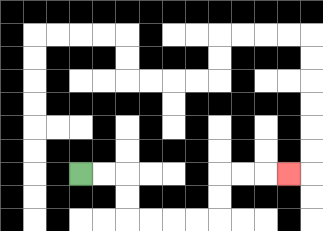{'start': '[3, 7]', 'end': '[12, 7]', 'path_directions': 'R,R,D,D,R,R,R,R,U,U,R,R,R', 'path_coordinates': '[[3, 7], [4, 7], [5, 7], [5, 8], [5, 9], [6, 9], [7, 9], [8, 9], [9, 9], [9, 8], [9, 7], [10, 7], [11, 7], [12, 7]]'}